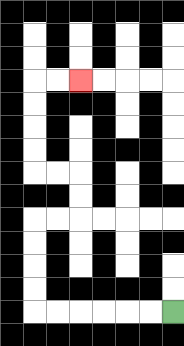{'start': '[7, 13]', 'end': '[3, 3]', 'path_directions': 'L,L,L,L,L,L,U,U,U,U,R,R,U,U,L,L,U,U,U,U,R,R', 'path_coordinates': '[[7, 13], [6, 13], [5, 13], [4, 13], [3, 13], [2, 13], [1, 13], [1, 12], [1, 11], [1, 10], [1, 9], [2, 9], [3, 9], [3, 8], [3, 7], [2, 7], [1, 7], [1, 6], [1, 5], [1, 4], [1, 3], [2, 3], [3, 3]]'}